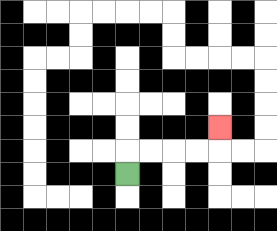{'start': '[5, 7]', 'end': '[9, 5]', 'path_directions': 'U,R,R,R,R,U', 'path_coordinates': '[[5, 7], [5, 6], [6, 6], [7, 6], [8, 6], [9, 6], [9, 5]]'}